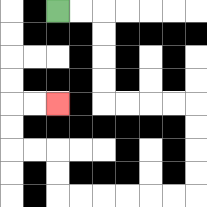{'start': '[2, 0]', 'end': '[2, 4]', 'path_directions': 'R,R,D,D,D,D,R,R,R,R,D,D,D,D,L,L,L,L,L,L,U,U,L,L,U,U,R,R', 'path_coordinates': '[[2, 0], [3, 0], [4, 0], [4, 1], [4, 2], [4, 3], [4, 4], [5, 4], [6, 4], [7, 4], [8, 4], [8, 5], [8, 6], [8, 7], [8, 8], [7, 8], [6, 8], [5, 8], [4, 8], [3, 8], [2, 8], [2, 7], [2, 6], [1, 6], [0, 6], [0, 5], [0, 4], [1, 4], [2, 4]]'}